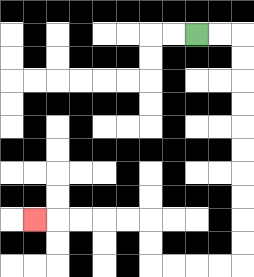{'start': '[8, 1]', 'end': '[1, 9]', 'path_directions': 'R,R,D,D,D,D,D,D,D,D,D,D,L,L,L,L,U,U,L,L,L,L,L', 'path_coordinates': '[[8, 1], [9, 1], [10, 1], [10, 2], [10, 3], [10, 4], [10, 5], [10, 6], [10, 7], [10, 8], [10, 9], [10, 10], [10, 11], [9, 11], [8, 11], [7, 11], [6, 11], [6, 10], [6, 9], [5, 9], [4, 9], [3, 9], [2, 9], [1, 9]]'}